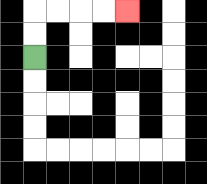{'start': '[1, 2]', 'end': '[5, 0]', 'path_directions': 'U,U,R,R,R,R', 'path_coordinates': '[[1, 2], [1, 1], [1, 0], [2, 0], [3, 0], [4, 0], [5, 0]]'}